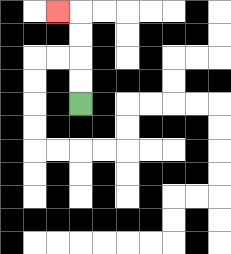{'start': '[3, 4]', 'end': '[2, 0]', 'path_directions': 'U,U,U,U,L', 'path_coordinates': '[[3, 4], [3, 3], [3, 2], [3, 1], [3, 0], [2, 0]]'}